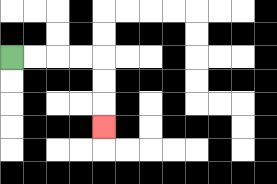{'start': '[0, 2]', 'end': '[4, 5]', 'path_directions': 'R,R,R,R,D,D,D', 'path_coordinates': '[[0, 2], [1, 2], [2, 2], [3, 2], [4, 2], [4, 3], [4, 4], [4, 5]]'}